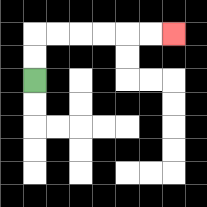{'start': '[1, 3]', 'end': '[7, 1]', 'path_directions': 'U,U,R,R,R,R,R,R', 'path_coordinates': '[[1, 3], [1, 2], [1, 1], [2, 1], [3, 1], [4, 1], [5, 1], [6, 1], [7, 1]]'}